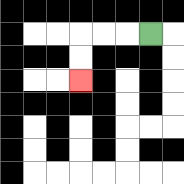{'start': '[6, 1]', 'end': '[3, 3]', 'path_directions': 'L,L,L,D,D', 'path_coordinates': '[[6, 1], [5, 1], [4, 1], [3, 1], [3, 2], [3, 3]]'}